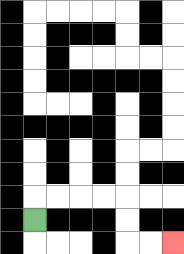{'start': '[1, 9]', 'end': '[7, 10]', 'path_directions': 'U,R,R,R,R,D,D,R,R', 'path_coordinates': '[[1, 9], [1, 8], [2, 8], [3, 8], [4, 8], [5, 8], [5, 9], [5, 10], [6, 10], [7, 10]]'}